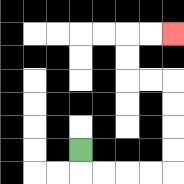{'start': '[3, 6]', 'end': '[7, 1]', 'path_directions': 'D,R,R,R,R,U,U,U,U,L,L,U,U,R,R', 'path_coordinates': '[[3, 6], [3, 7], [4, 7], [5, 7], [6, 7], [7, 7], [7, 6], [7, 5], [7, 4], [7, 3], [6, 3], [5, 3], [5, 2], [5, 1], [6, 1], [7, 1]]'}